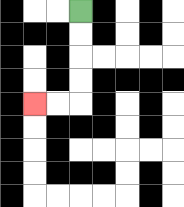{'start': '[3, 0]', 'end': '[1, 4]', 'path_directions': 'D,D,D,D,L,L', 'path_coordinates': '[[3, 0], [3, 1], [3, 2], [3, 3], [3, 4], [2, 4], [1, 4]]'}